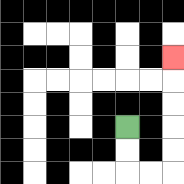{'start': '[5, 5]', 'end': '[7, 2]', 'path_directions': 'D,D,R,R,U,U,U,U,U', 'path_coordinates': '[[5, 5], [5, 6], [5, 7], [6, 7], [7, 7], [7, 6], [7, 5], [7, 4], [7, 3], [7, 2]]'}